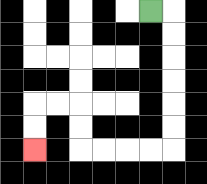{'start': '[6, 0]', 'end': '[1, 6]', 'path_directions': 'R,D,D,D,D,D,D,L,L,L,L,U,U,L,L,D,D', 'path_coordinates': '[[6, 0], [7, 0], [7, 1], [7, 2], [7, 3], [7, 4], [7, 5], [7, 6], [6, 6], [5, 6], [4, 6], [3, 6], [3, 5], [3, 4], [2, 4], [1, 4], [1, 5], [1, 6]]'}